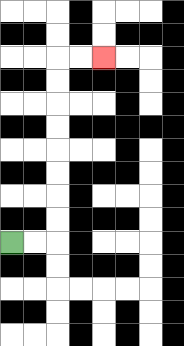{'start': '[0, 10]', 'end': '[4, 2]', 'path_directions': 'R,R,U,U,U,U,U,U,U,U,R,R', 'path_coordinates': '[[0, 10], [1, 10], [2, 10], [2, 9], [2, 8], [2, 7], [2, 6], [2, 5], [2, 4], [2, 3], [2, 2], [3, 2], [4, 2]]'}